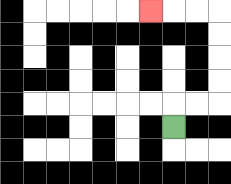{'start': '[7, 5]', 'end': '[6, 0]', 'path_directions': 'U,R,R,U,U,U,U,L,L,L', 'path_coordinates': '[[7, 5], [7, 4], [8, 4], [9, 4], [9, 3], [9, 2], [9, 1], [9, 0], [8, 0], [7, 0], [6, 0]]'}